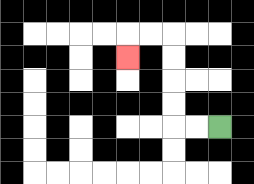{'start': '[9, 5]', 'end': '[5, 2]', 'path_directions': 'L,L,U,U,U,U,L,L,D', 'path_coordinates': '[[9, 5], [8, 5], [7, 5], [7, 4], [7, 3], [7, 2], [7, 1], [6, 1], [5, 1], [5, 2]]'}